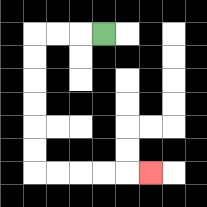{'start': '[4, 1]', 'end': '[6, 7]', 'path_directions': 'L,L,L,D,D,D,D,D,D,R,R,R,R,R', 'path_coordinates': '[[4, 1], [3, 1], [2, 1], [1, 1], [1, 2], [1, 3], [1, 4], [1, 5], [1, 6], [1, 7], [2, 7], [3, 7], [4, 7], [5, 7], [6, 7]]'}